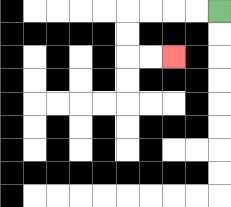{'start': '[9, 0]', 'end': '[7, 2]', 'path_directions': 'L,L,L,L,D,D,R,R', 'path_coordinates': '[[9, 0], [8, 0], [7, 0], [6, 0], [5, 0], [5, 1], [5, 2], [6, 2], [7, 2]]'}